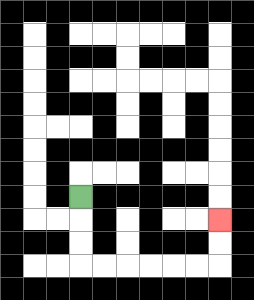{'start': '[3, 8]', 'end': '[9, 9]', 'path_directions': 'D,D,D,R,R,R,R,R,R,U,U', 'path_coordinates': '[[3, 8], [3, 9], [3, 10], [3, 11], [4, 11], [5, 11], [6, 11], [7, 11], [8, 11], [9, 11], [9, 10], [9, 9]]'}